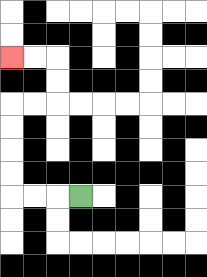{'start': '[3, 8]', 'end': '[0, 2]', 'path_directions': 'L,L,L,U,U,U,U,R,R,U,U,L,L', 'path_coordinates': '[[3, 8], [2, 8], [1, 8], [0, 8], [0, 7], [0, 6], [0, 5], [0, 4], [1, 4], [2, 4], [2, 3], [2, 2], [1, 2], [0, 2]]'}